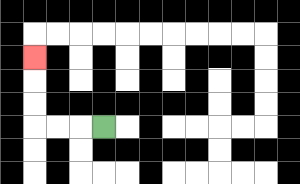{'start': '[4, 5]', 'end': '[1, 2]', 'path_directions': 'L,L,L,U,U,U', 'path_coordinates': '[[4, 5], [3, 5], [2, 5], [1, 5], [1, 4], [1, 3], [1, 2]]'}